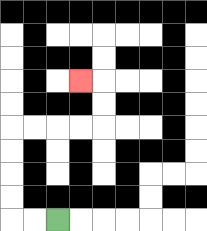{'start': '[2, 9]', 'end': '[3, 3]', 'path_directions': 'L,L,U,U,U,U,R,R,R,R,U,U,L', 'path_coordinates': '[[2, 9], [1, 9], [0, 9], [0, 8], [0, 7], [0, 6], [0, 5], [1, 5], [2, 5], [3, 5], [4, 5], [4, 4], [4, 3], [3, 3]]'}